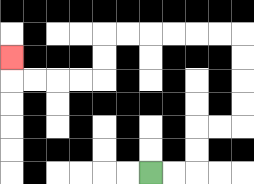{'start': '[6, 7]', 'end': '[0, 2]', 'path_directions': 'R,R,U,U,R,R,U,U,U,U,L,L,L,L,L,L,D,D,L,L,L,L,U', 'path_coordinates': '[[6, 7], [7, 7], [8, 7], [8, 6], [8, 5], [9, 5], [10, 5], [10, 4], [10, 3], [10, 2], [10, 1], [9, 1], [8, 1], [7, 1], [6, 1], [5, 1], [4, 1], [4, 2], [4, 3], [3, 3], [2, 3], [1, 3], [0, 3], [0, 2]]'}